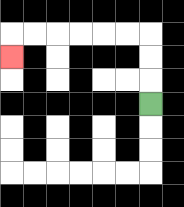{'start': '[6, 4]', 'end': '[0, 2]', 'path_directions': 'U,U,U,L,L,L,L,L,L,D', 'path_coordinates': '[[6, 4], [6, 3], [6, 2], [6, 1], [5, 1], [4, 1], [3, 1], [2, 1], [1, 1], [0, 1], [0, 2]]'}